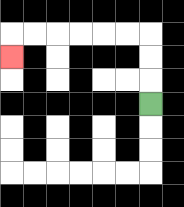{'start': '[6, 4]', 'end': '[0, 2]', 'path_directions': 'U,U,U,L,L,L,L,L,L,D', 'path_coordinates': '[[6, 4], [6, 3], [6, 2], [6, 1], [5, 1], [4, 1], [3, 1], [2, 1], [1, 1], [0, 1], [0, 2]]'}